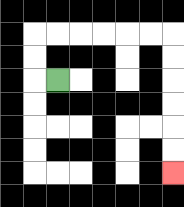{'start': '[2, 3]', 'end': '[7, 7]', 'path_directions': 'L,U,U,R,R,R,R,R,R,D,D,D,D,D,D', 'path_coordinates': '[[2, 3], [1, 3], [1, 2], [1, 1], [2, 1], [3, 1], [4, 1], [5, 1], [6, 1], [7, 1], [7, 2], [7, 3], [7, 4], [7, 5], [7, 6], [7, 7]]'}